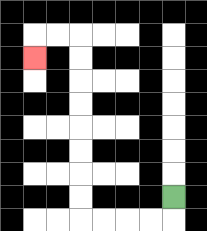{'start': '[7, 8]', 'end': '[1, 2]', 'path_directions': 'D,L,L,L,L,U,U,U,U,U,U,U,U,L,L,D', 'path_coordinates': '[[7, 8], [7, 9], [6, 9], [5, 9], [4, 9], [3, 9], [3, 8], [3, 7], [3, 6], [3, 5], [3, 4], [3, 3], [3, 2], [3, 1], [2, 1], [1, 1], [1, 2]]'}